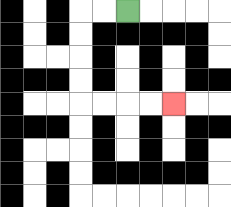{'start': '[5, 0]', 'end': '[7, 4]', 'path_directions': 'L,L,D,D,D,D,R,R,R,R', 'path_coordinates': '[[5, 0], [4, 0], [3, 0], [3, 1], [3, 2], [3, 3], [3, 4], [4, 4], [5, 4], [6, 4], [7, 4]]'}